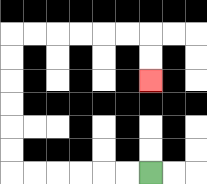{'start': '[6, 7]', 'end': '[6, 3]', 'path_directions': 'L,L,L,L,L,L,U,U,U,U,U,U,R,R,R,R,R,R,D,D', 'path_coordinates': '[[6, 7], [5, 7], [4, 7], [3, 7], [2, 7], [1, 7], [0, 7], [0, 6], [0, 5], [0, 4], [0, 3], [0, 2], [0, 1], [1, 1], [2, 1], [3, 1], [4, 1], [5, 1], [6, 1], [6, 2], [6, 3]]'}